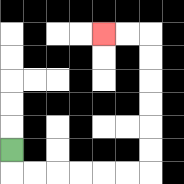{'start': '[0, 6]', 'end': '[4, 1]', 'path_directions': 'D,R,R,R,R,R,R,U,U,U,U,U,U,L,L', 'path_coordinates': '[[0, 6], [0, 7], [1, 7], [2, 7], [3, 7], [4, 7], [5, 7], [6, 7], [6, 6], [6, 5], [6, 4], [6, 3], [6, 2], [6, 1], [5, 1], [4, 1]]'}